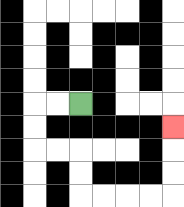{'start': '[3, 4]', 'end': '[7, 5]', 'path_directions': 'L,L,D,D,R,R,D,D,R,R,R,R,U,U,U', 'path_coordinates': '[[3, 4], [2, 4], [1, 4], [1, 5], [1, 6], [2, 6], [3, 6], [3, 7], [3, 8], [4, 8], [5, 8], [6, 8], [7, 8], [7, 7], [7, 6], [7, 5]]'}